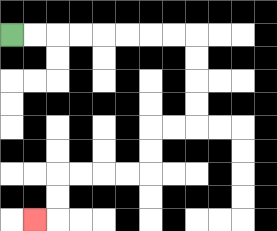{'start': '[0, 1]', 'end': '[1, 9]', 'path_directions': 'R,R,R,R,R,R,R,R,D,D,D,D,L,L,D,D,L,L,L,L,D,D,L', 'path_coordinates': '[[0, 1], [1, 1], [2, 1], [3, 1], [4, 1], [5, 1], [6, 1], [7, 1], [8, 1], [8, 2], [8, 3], [8, 4], [8, 5], [7, 5], [6, 5], [6, 6], [6, 7], [5, 7], [4, 7], [3, 7], [2, 7], [2, 8], [2, 9], [1, 9]]'}